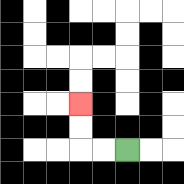{'start': '[5, 6]', 'end': '[3, 4]', 'path_directions': 'L,L,U,U', 'path_coordinates': '[[5, 6], [4, 6], [3, 6], [3, 5], [3, 4]]'}